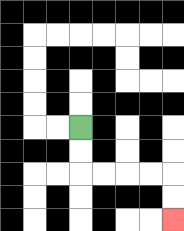{'start': '[3, 5]', 'end': '[7, 9]', 'path_directions': 'D,D,R,R,R,R,D,D', 'path_coordinates': '[[3, 5], [3, 6], [3, 7], [4, 7], [5, 7], [6, 7], [7, 7], [7, 8], [7, 9]]'}